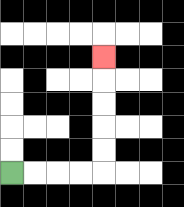{'start': '[0, 7]', 'end': '[4, 2]', 'path_directions': 'R,R,R,R,U,U,U,U,U', 'path_coordinates': '[[0, 7], [1, 7], [2, 7], [3, 7], [4, 7], [4, 6], [4, 5], [4, 4], [4, 3], [4, 2]]'}